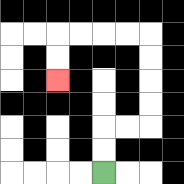{'start': '[4, 7]', 'end': '[2, 3]', 'path_directions': 'U,U,R,R,U,U,U,U,L,L,L,L,D,D', 'path_coordinates': '[[4, 7], [4, 6], [4, 5], [5, 5], [6, 5], [6, 4], [6, 3], [6, 2], [6, 1], [5, 1], [4, 1], [3, 1], [2, 1], [2, 2], [2, 3]]'}